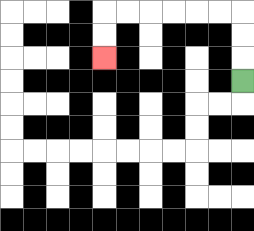{'start': '[10, 3]', 'end': '[4, 2]', 'path_directions': 'U,U,U,L,L,L,L,L,L,D,D', 'path_coordinates': '[[10, 3], [10, 2], [10, 1], [10, 0], [9, 0], [8, 0], [7, 0], [6, 0], [5, 0], [4, 0], [4, 1], [4, 2]]'}